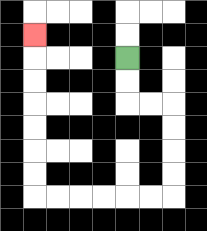{'start': '[5, 2]', 'end': '[1, 1]', 'path_directions': 'D,D,R,R,D,D,D,D,L,L,L,L,L,L,U,U,U,U,U,U,U', 'path_coordinates': '[[5, 2], [5, 3], [5, 4], [6, 4], [7, 4], [7, 5], [7, 6], [7, 7], [7, 8], [6, 8], [5, 8], [4, 8], [3, 8], [2, 8], [1, 8], [1, 7], [1, 6], [1, 5], [1, 4], [1, 3], [1, 2], [1, 1]]'}